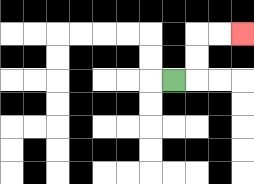{'start': '[7, 3]', 'end': '[10, 1]', 'path_directions': 'R,U,U,R,R', 'path_coordinates': '[[7, 3], [8, 3], [8, 2], [8, 1], [9, 1], [10, 1]]'}